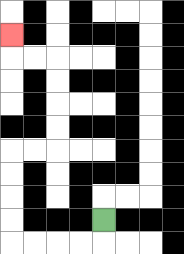{'start': '[4, 9]', 'end': '[0, 1]', 'path_directions': 'D,L,L,L,L,U,U,U,U,R,R,U,U,U,U,L,L,U', 'path_coordinates': '[[4, 9], [4, 10], [3, 10], [2, 10], [1, 10], [0, 10], [0, 9], [0, 8], [0, 7], [0, 6], [1, 6], [2, 6], [2, 5], [2, 4], [2, 3], [2, 2], [1, 2], [0, 2], [0, 1]]'}